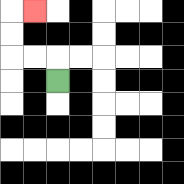{'start': '[2, 3]', 'end': '[1, 0]', 'path_directions': 'U,L,L,U,U,R', 'path_coordinates': '[[2, 3], [2, 2], [1, 2], [0, 2], [0, 1], [0, 0], [1, 0]]'}